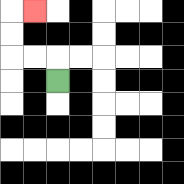{'start': '[2, 3]', 'end': '[1, 0]', 'path_directions': 'U,L,L,U,U,R', 'path_coordinates': '[[2, 3], [2, 2], [1, 2], [0, 2], [0, 1], [0, 0], [1, 0]]'}